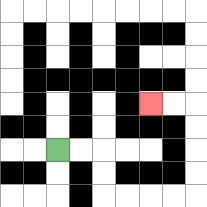{'start': '[2, 6]', 'end': '[6, 4]', 'path_directions': 'R,R,D,D,R,R,R,R,U,U,U,U,L,L', 'path_coordinates': '[[2, 6], [3, 6], [4, 6], [4, 7], [4, 8], [5, 8], [6, 8], [7, 8], [8, 8], [8, 7], [8, 6], [8, 5], [8, 4], [7, 4], [6, 4]]'}